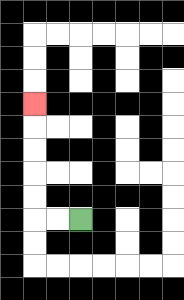{'start': '[3, 9]', 'end': '[1, 4]', 'path_directions': 'L,L,U,U,U,U,U', 'path_coordinates': '[[3, 9], [2, 9], [1, 9], [1, 8], [1, 7], [1, 6], [1, 5], [1, 4]]'}